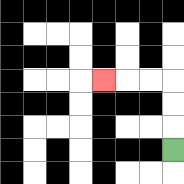{'start': '[7, 6]', 'end': '[4, 3]', 'path_directions': 'U,U,U,L,L,L', 'path_coordinates': '[[7, 6], [7, 5], [7, 4], [7, 3], [6, 3], [5, 3], [4, 3]]'}